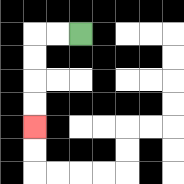{'start': '[3, 1]', 'end': '[1, 5]', 'path_directions': 'L,L,D,D,D,D', 'path_coordinates': '[[3, 1], [2, 1], [1, 1], [1, 2], [1, 3], [1, 4], [1, 5]]'}